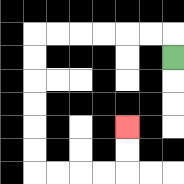{'start': '[7, 2]', 'end': '[5, 5]', 'path_directions': 'U,L,L,L,L,L,L,D,D,D,D,D,D,R,R,R,R,U,U', 'path_coordinates': '[[7, 2], [7, 1], [6, 1], [5, 1], [4, 1], [3, 1], [2, 1], [1, 1], [1, 2], [1, 3], [1, 4], [1, 5], [1, 6], [1, 7], [2, 7], [3, 7], [4, 7], [5, 7], [5, 6], [5, 5]]'}